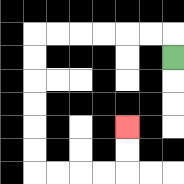{'start': '[7, 2]', 'end': '[5, 5]', 'path_directions': 'U,L,L,L,L,L,L,D,D,D,D,D,D,R,R,R,R,U,U', 'path_coordinates': '[[7, 2], [7, 1], [6, 1], [5, 1], [4, 1], [3, 1], [2, 1], [1, 1], [1, 2], [1, 3], [1, 4], [1, 5], [1, 6], [1, 7], [2, 7], [3, 7], [4, 7], [5, 7], [5, 6], [5, 5]]'}